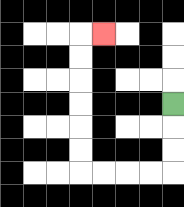{'start': '[7, 4]', 'end': '[4, 1]', 'path_directions': 'D,D,D,L,L,L,L,U,U,U,U,U,U,R', 'path_coordinates': '[[7, 4], [7, 5], [7, 6], [7, 7], [6, 7], [5, 7], [4, 7], [3, 7], [3, 6], [3, 5], [3, 4], [3, 3], [3, 2], [3, 1], [4, 1]]'}